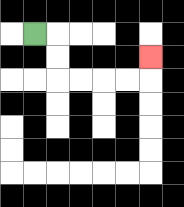{'start': '[1, 1]', 'end': '[6, 2]', 'path_directions': 'R,D,D,R,R,R,R,U', 'path_coordinates': '[[1, 1], [2, 1], [2, 2], [2, 3], [3, 3], [4, 3], [5, 3], [6, 3], [6, 2]]'}